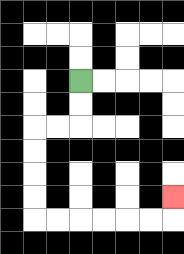{'start': '[3, 3]', 'end': '[7, 8]', 'path_directions': 'D,D,L,L,D,D,D,D,R,R,R,R,R,R,U', 'path_coordinates': '[[3, 3], [3, 4], [3, 5], [2, 5], [1, 5], [1, 6], [1, 7], [1, 8], [1, 9], [2, 9], [3, 9], [4, 9], [5, 9], [6, 9], [7, 9], [7, 8]]'}